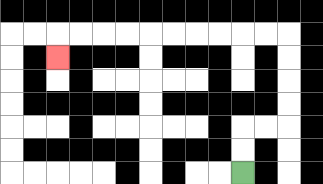{'start': '[10, 7]', 'end': '[2, 2]', 'path_directions': 'U,U,R,R,U,U,U,U,L,L,L,L,L,L,L,L,L,L,D', 'path_coordinates': '[[10, 7], [10, 6], [10, 5], [11, 5], [12, 5], [12, 4], [12, 3], [12, 2], [12, 1], [11, 1], [10, 1], [9, 1], [8, 1], [7, 1], [6, 1], [5, 1], [4, 1], [3, 1], [2, 1], [2, 2]]'}